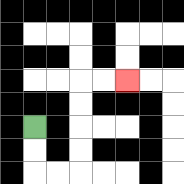{'start': '[1, 5]', 'end': '[5, 3]', 'path_directions': 'D,D,R,R,U,U,U,U,R,R', 'path_coordinates': '[[1, 5], [1, 6], [1, 7], [2, 7], [3, 7], [3, 6], [3, 5], [3, 4], [3, 3], [4, 3], [5, 3]]'}